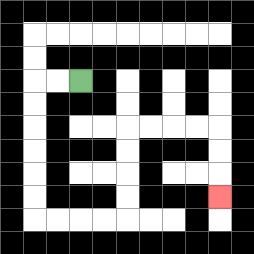{'start': '[3, 3]', 'end': '[9, 8]', 'path_directions': 'L,L,D,D,D,D,D,D,R,R,R,R,U,U,U,U,R,R,R,R,D,D,D', 'path_coordinates': '[[3, 3], [2, 3], [1, 3], [1, 4], [1, 5], [1, 6], [1, 7], [1, 8], [1, 9], [2, 9], [3, 9], [4, 9], [5, 9], [5, 8], [5, 7], [5, 6], [5, 5], [6, 5], [7, 5], [8, 5], [9, 5], [9, 6], [9, 7], [9, 8]]'}